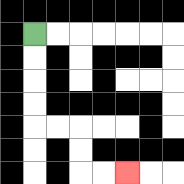{'start': '[1, 1]', 'end': '[5, 7]', 'path_directions': 'D,D,D,D,R,R,D,D,R,R', 'path_coordinates': '[[1, 1], [1, 2], [1, 3], [1, 4], [1, 5], [2, 5], [3, 5], [3, 6], [3, 7], [4, 7], [5, 7]]'}